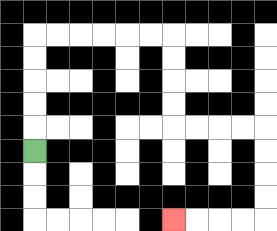{'start': '[1, 6]', 'end': '[7, 9]', 'path_directions': 'U,U,U,U,U,R,R,R,R,R,R,D,D,D,D,R,R,R,R,D,D,D,D,L,L,L,L', 'path_coordinates': '[[1, 6], [1, 5], [1, 4], [1, 3], [1, 2], [1, 1], [2, 1], [3, 1], [4, 1], [5, 1], [6, 1], [7, 1], [7, 2], [7, 3], [7, 4], [7, 5], [8, 5], [9, 5], [10, 5], [11, 5], [11, 6], [11, 7], [11, 8], [11, 9], [10, 9], [9, 9], [8, 9], [7, 9]]'}